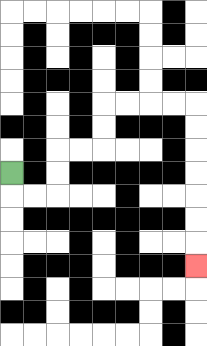{'start': '[0, 7]', 'end': '[8, 11]', 'path_directions': 'D,R,R,U,U,R,R,U,U,R,R,R,R,D,D,D,D,D,D,D', 'path_coordinates': '[[0, 7], [0, 8], [1, 8], [2, 8], [2, 7], [2, 6], [3, 6], [4, 6], [4, 5], [4, 4], [5, 4], [6, 4], [7, 4], [8, 4], [8, 5], [8, 6], [8, 7], [8, 8], [8, 9], [8, 10], [8, 11]]'}